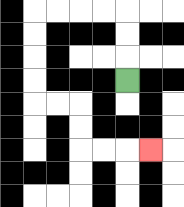{'start': '[5, 3]', 'end': '[6, 6]', 'path_directions': 'U,U,U,L,L,L,L,D,D,D,D,R,R,D,D,R,R,R', 'path_coordinates': '[[5, 3], [5, 2], [5, 1], [5, 0], [4, 0], [3, 0], [2, 0], [1, 0], [1, 1], [1, 2], [1, 3], [1, 4], [2, 4], [3, 4], [3, 5], [3, 6], [4, 6], [5, 6], [6, 6]]'}